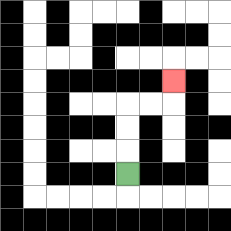{'start': '[5, 7]', 'end': '[7, 3]', 'path_directions': 'U,U,U,R,R,U', 'path_coordinates': '[[5, 7], [5, 6], [5, 5], [5, 4], [6, 4], [7, 4], [7, 3]]'}